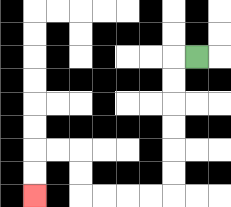{'start': '[8, 2]', 'end': '[1, 8]', 'path_directions': 'L,D,D,D,D,D,D,L,L,L,L,U,U,L,L,D,D', 'path_coordinates': '[[8, 2], [7, 2], [7, 3], [7, 4], [7, 5], [7, 6], [7, 7], [7, 8], [6, 8], [5, 8], [4, 8], [3, 8], [3, 7], [3, 6], [2, 6], [1, 6], [1, 7], [1, 8]]'}